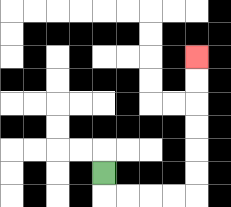{'start': '[4, 7]', 'end': '[8, 2]', 'path_directions': 'D,R,R,R,R,U,U,U,U,U,U', 'path_coordinates': '[[4, 7], [4, 8], [5, 8], [6, 8], [7, 8], [8, 8], [8, 7], [8, 6], [8, 5], [8, 4], [8, 3], [8, 2]]'}